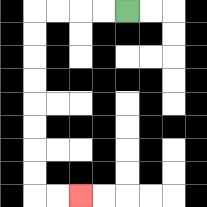{'start': '[5, 0]', 'end': '[3, 8]', 'path_directions': 'L,L,L,L,D,D,D,D,D,D,D,D,R,R', 'path_coordinates': '[[5, 0], [4, 0], [3, 0], [2, 0], [1, 0], [1, 1], [1, 2], [1, 3], [1, 4], [1, 5], [1, 6], [1, 7], [1, 8], [2, 8], [3, 8]]'}